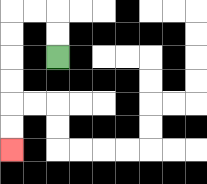{'start': '[2, 2]', 'end': '[0, 6]', 'path_directions': 'U,U,L,L,D,D,D,D,D,D', 'path_coordinates': '[[2, 2], [2, 1], [2, 0], [1, 0], [0, 0], [0, 1], [0, 2], [0, 3], [0, 4], [0, 5], [0, 6]]'}